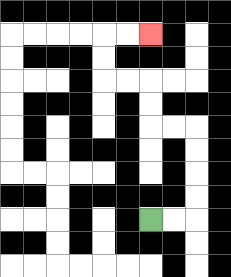{'start': '[6, 9]', 'end': '[6, 1]', 'path_directions': 'R,R,U,U,U,U,L,L,U,U,L,L,U,U,R,R', 'path_coordinates': '[[6, 9], [7, 9], [8, 9], [8, 8], [8, 7], [8, 6], [8, 5], [7, 5], [6, 5], [6, 4], [6, 3], [5, 3], [4, 3], [4, 2], [4, 1], [5, 1], [6, 1]]'}